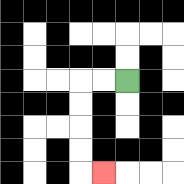{'start': '[5, 3]', 'end': '[4, 7]', 'path_directions': 'L,L,D,D,D,D,R', 'path_coordinates': '[[5, 3], [4, 3], [3, 3], [3, 4], [3, 5], [3, 6], [3, 7], [4, 7]]'}